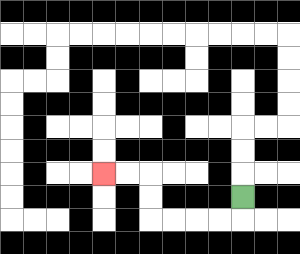{'start': '[10, 8]', 'end': '[4, 7]', 'path_directions': 'D,L,L,L,L,U,U,L,L', 'path_coordinates': '[[10, 8], [10, 9], [9, 9], [8, 9], [7, 9], [6, 9], [6, 8], [6, 7], [5, 7], [4, 7]]'}